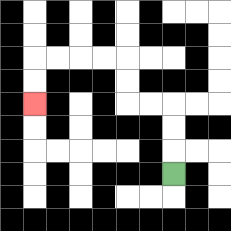{'start': '[7, 7]', 'end': '[1, 4]', 'path_directions': 'U,U,U,L,L,U,U,L,L,L,L,D,D', 'path_coordinates': '[[7, 7], [7, 6], [7, 5], [7, 4], [6, 4], [5, 4], [5, 3], [5, 2], [4, 2], [3, 2], [2, 2], [1, 2], [1, 3], [1, 4]]'}